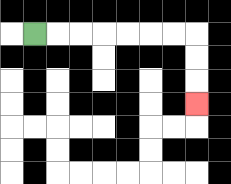{'start': '[1, 1]', 'end': '[8, 4]', 'path_directions': 'R,R,R,R,R,R,R,D,D,D', 'path_coordinates': '[[1, 1], [2, 1], [3, 1], [4, 1], [5, 1], [6, 1], [7, 1], [8, 1], [8, 2], [8, 3], [8, 4]]'}